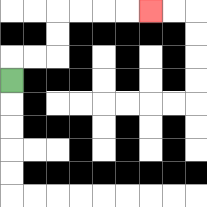{'start': '[0, 3]', 'end': '[6, 0]', 'path_directions': 'U,R,R,U,U,R,R,R,R', 'path_coordinates': '[[0, 3], [0, 2], [1, 2], [2, 2], [2, 1], [2, 0], [3, 0], [4, 0], [5, 0], [6, 0]]'}